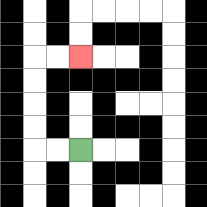{'start': '[3, 6]', 'end': '[3, 2]', 'path_directions': 'L,L,U,U,U,U,R,R', 'path_coordinates': '[[3, 6], [2, 6], [1, 6], [1, 5], [1, 4], [1, 3], [1, 2], [2, 2], [3, 2]]'}